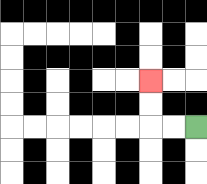{'start': '[8, 5]', 'end': '[6, 3]', 'path_directions': 'L,L,U,U', 'path_coordinates': '[[8, 5], [7, 5], [6, 5], [6, 4], [6, 3]]'}